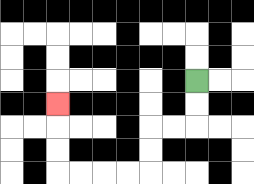{'start': '[8, 3]', 'end': '[2, 4]', 'path_directions': 'D,D,L,L,D,D,L,L,L,L,U,U,U', 'path_coordinates': '[[8, 3], [8, 4], [8, 5], [7, 5], [6, 5], [6, 6], [6, 7], [5, 7], [4, 7], [3, 7], [2, 7], [2, 6], [2, 5], [2, 4]]'}